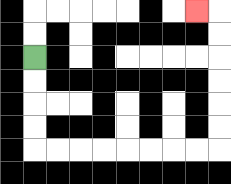{'start': '[1, 2]', 'end': '[8, 0]', 'path_directions': 'D,D,D,D,R,R,R,R,R,R,R,R,U,U,U,U,U,U,L', 'path_coordinates': '[[1, 2], [1, 3], [1, 4], [1, 5], [1, 6], [2, 6], [3, 6], [4, 6], [5, 6], [6, 6], [7, 6], [8, 6], [9, 6], [9, 5], [9, 4], [9, 3], [9, 2], [9, 1], [9, 0], [8, 0]]'}